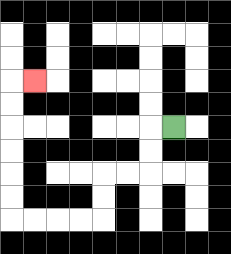{'start': '[7, 5]', 'end': '[1, 3]', 'path_directions': 'L,D,D,L,L,D,D,L,L,L,L,U,U,U,U,U,U,R', 'path_coordinates': '[[7, 5], [6, 5], [6, 6], [6, 7], [5, 7], [4, 7], [4, 8], [4, 9], [3, 9], [2, 9], [1, 9], [0, 9], [0, 8], [0, 7], [0, 6], [0, 5], [0, 4], [0, 3], [1, 3]]'}